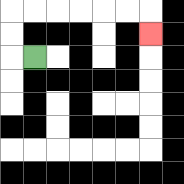{'start': '[1, 2]', 'end': '[6, 1]', 'path_directions': 'L,U,U,R,R,R,R,R,R,D', 'path_coordinates': '[[1, 2], [0, 2], [0, 1], [0, 0], [1, 0], [2, 0], [3, 0], [4, 0], [5, 0], [6, 0], [6, 1]]'}